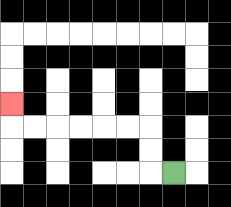{'start': '[7, 7]', 'end': '[0, 4]', 'path_directions': 'L,U,U,L,L,L,L,L,L,U', 'path_coordinates': '[[7, 7], [6, 7], [6, 6], [6, 5], [5, 5], [4, 5], [3, 5], [2, 5], [1, 5], [0, 5], [0, 4]]'}